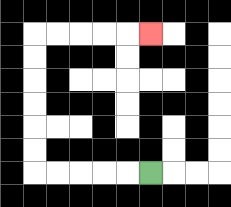{'start': '[6, 7]', 'end': '[6, 1]', 'path_directions': 'L,L,L,L,L,U,U,U,U,U,U,R,R,R,R,R', 'path_coordinates': '[[6, 7], [5, 7], [4, 7], [3, 7], [2, 7], [1, 7], [1, 6], [1, 5], [1, 4], [1, 3], [1, 2], [1, 1], [2, 1], [3, 1], [4, 1], [5, 1], [6, 1]]'}